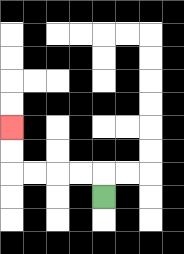{'start': '[4, 8]', 'end': '[0, 5]', 'path_directions': 'U,L,L,L,L,U,U', 'path_coordinates': '[[4, 8], [4, 7], [3, 7], [2, 7], [1, 7], [0, 7], [0, 6], [0, 5]]'}